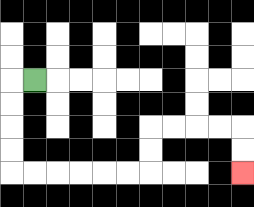{'start': '[1, 3]', 'end': '[10, 7]', 'path_directions': 'L,D,D,D,D,R,R,R,R,R,R,U,U,R,R,R,R,D,D', 'path_coordinates': '[[1, 3], [0, 3], [0, 4], [0, 5], [0, 6], [0, 7], [1, 7], [2, 7], [3, 7], [4, 7], [5, 7], [6, 7], [6, 6], [6, 5], [7, 5], [8, 5], [9, 5], [10, 5], [10, 6], [10, 7]]'}